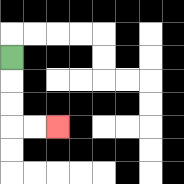{'start': '[0, 2]', 'end': '[2, 5]', 'path_directions': 'D,D,D,R,R', 'path_coordinates': '[[0, 2], [0, 3], [0, 4], [0, 5], [1, 5], [2, 5]]'}